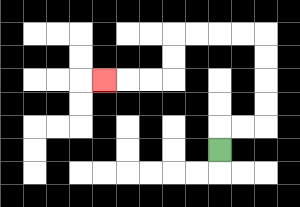{'start': '[9, 6]', 'end': '[4, 3]', 'path_directions': 'U,R,R,U,U,U,U,L,L,L,L,D,D,L,L,L', 'path_coordinates': '[[9, 6], [9, 5], [10, 5], [11, 5], [11, 4], [11, 3], [11, 2], [11, 1], [10, 1], [9, 1], [8, 1], [7, 1], [7, 2], [7, 3], [6, 3], [5, 3], [4, 3]]'}